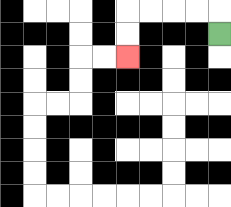{'start': '[9, 1]', 'end': '[5, 2]', 'path_directions': 'U,L,L,L,L,D,D', 'path_coordinates': '[[9, 1], [9, 0], [8, 0], [7, 0], [6, 0], [5, 0], [5, 1], [5, 2]]'}